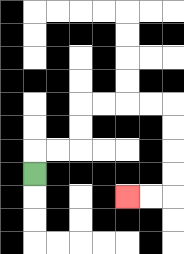{'start': '[1, 7]', 'end': '[5, 8]', 'path_directions': 'U,R,R,U,U,R,R,R,R,D,D,D,D,L,L', 'path_coordinates': '[[1, 7], [1, 6], [2, 6], [3, 6], [3, 5], [3, 4], [4, 4], [5, 4], [6, 4], [7, 4], [7, 5], [7, 6], [7, 7], [7, 8], [6, 8], [5, 8]]'}